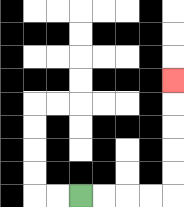{'start': '[3, 8]', 'end': '[7, 3]', 'path_directions': 'R,R,R,R,U,U,U,U,U', 'path_coordinates': '[[3, 8], [4, 8], [5, 8], [6, 8], [7, 8], [7, 7], [7, 6], [7, 5], [7, 4], [7, 3]]'}